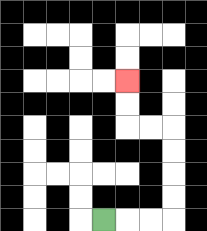{'start': '[4, 9]', 'end': '[5, 3]', 'path_directions': 'R,R,R,U,U,U,U,L,L,U,U', 'path_coordinates': '[[4, 9], [5, 9], [6, 9], [7, 9], [7, 8], [7, 7], [7, 6], [7, 5], [6, 5], [5, 5], [5, 4], [5, 3]]'}